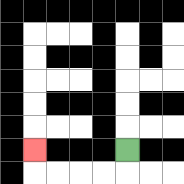{'start': '[5, 6]', 'end': '[1, 6]', 'path_directions': 'D,L,L,L,L,U', 'path_coordinates': '[[5, 6], [5, 7], [4, 7], [3, 7], [2, 7], [1, 7], [1, 6]]'}